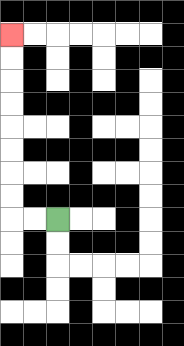{'start': '[2, 9]', 'end': '[0, 1]', 'path_directions': 'L,L,U,U,U,U,U,U,U,U', 'path_coordinates': '[[2, 9], [1, 9], [0, 9], [0, 8], [0, 7], [0, 6], [0, 5], [0, 4], [0, 3], [0, 2], [0, 1]]'}